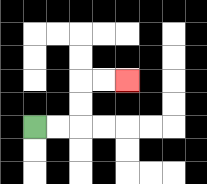{'start': '[1, 5]', 'end': '[5, 3]', 'path_directions': 'R,R,U,U,R,R', 'path_coordinates': '[[1, 5], [2, 5], [3, 5], [3, 4], [3, 3], [4, 3], [5, 3]]'}